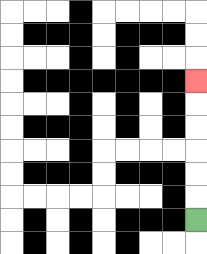{'start': '[8, 9]', 'end': '[8, 3]', 'path_directions': 'U,U,U,U,U,U', 'path_coordinates': '[[8, 9], [8, 8], [8, 7], [8, 6], [8, 5], [8, 4], [8, 3]]'}